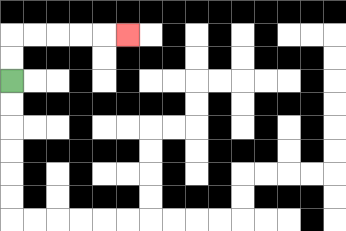{'start': '[0, 3]', 'end': '[5, 1]', 'path_directions': 'U,U,R,R,R,R,R', 'path_coordinates': '[[0, 3], [0, 2], [0, 1], [1, 1], [2, 1], [3, 1], [4, 1], [5, 1]]'}